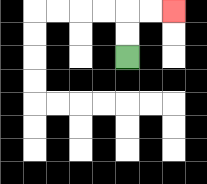{'start': '[5, 2]', 'end': '[7, 0]', 'path_directions': 'U,U,R,R', 'path_coordinates': '[[5, 2], [5, 1], [5, 0], [6, 0], [7, 0]]'}